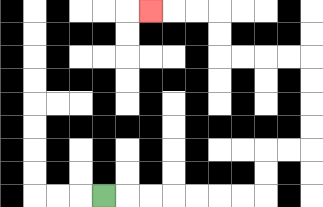{'start': '[4, 8]', 'end': '[6, 0]', 'path_directions': 'R,R,R,R,R,R,R,U,U,R,R,U,U,U,U,L,L,L,L,U,U,L,L,L', 'path_coordinates': '[[4, 8], [5, 8], [6, 8], [7, 8], [8, 8], [9, 8], [10, 8], [11, 8], [11, 7], [11, 6], [12, 6], [13, 6], [13, 5], [13, 4], [13, 3], [13, 2], [12, 2], [11, 2], [10, 2], [9, 2], [9, 1], [9, 0], [8, 0], [7, 0], [6, 0]]'}